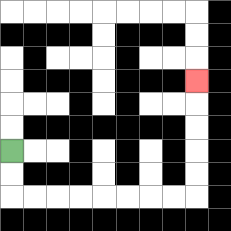{'start': '[0, 6]', 'end': '[8, 3]', 'path_directions': 'D,D,R,R,R,R,R,R,R,R,U,U,U,U,U', 'path_coordinates': '[[0, 6], [0, 7], [0, 8], [1, 8], [2, 8], [3, 8], [4, 8], [5, 8], [6, 8], [7, 8], [8, 8], [8, 7], [8, 6], [8, 5], [8, 4], [8, 3]]'}